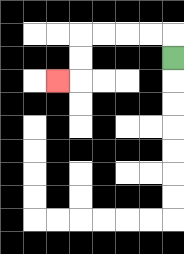{'start': '[7, 2]', 'end': '[2, 3]', 'path_directions': 'U,L,L,L,L,D,D,L', 'path_coordinates': '[[7, 2], [7, 1], [6, 1], [5, 1], [4, 1], [3, 1], [3, 2], [3, 3], [2, 3]]'}